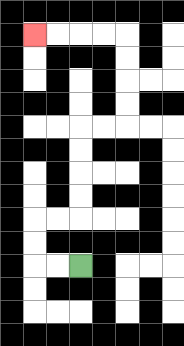{'start': '[3, 11]', 'end': '[1, 1]', 'path_directions': 'L,L,U,U,R,R,U,U,U,U,R,R,U,U,U,U,L,L,L,L', 'path_coordinates': '[[3, 11], [2, 11], [1, 11], [1, 10], [1, 9], [2, 9], [3, 9], [3, 8], [3, 7], [3, 6], [3, 5], [4, 5], [5, 5], [5, 4], [5, 3], [5, 2], [5, 1], [4, 1], [3, 1], [2, 1], [1, 1]]'}